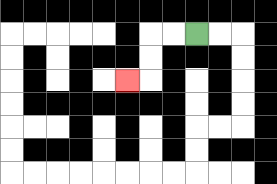{'start': '[8, 1]', 'end': '[5, 3]', 'path_directions': 'L,L,D,D,L', 'path_coordinates': '[[8, 1], [7, 1], [6, 1], [6, 2], [6, 3], [5, 3]]'}